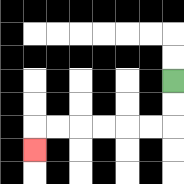{'start': '[7, 3]', 'end': '[1, 6]', 'path_directions': 'D,D,L,L,L,L,L,L,D', 'path_coordinates': '[[7, 3], [7, 4], [7, 5], [6, 5], [5, 5], [4, 5], [3, 5], [2, 5], [1, 5], [1, 6]]'}